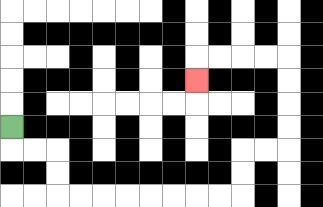{'start': '[0, 5]', 'end': '[8, 3]', 'path_directions': 'D,R,R,D,D,R,R,R,R,R,R,R,R,U,U,R,R,U,U,U,U,L,L,L,L,D', 'path_coordinates': '[[0, 5], [0, 6], [1, 6], [2, 6], [2, 7], [2, 8], [3, 8], [4, 8], [5, 8], [6, 8], [7, 8], [8, 8], [9, 8], [10, 8], [10, 7], [10, 6], [11, 6], [12, 6], [12, 5], [12, 4], [12, 3], [12, 2], [11, 2], [10, 2], [9, 2], [8, 2], [8, 3]]'}